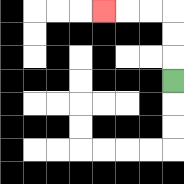{'start': '[7, 3]', 'end': '[4, 0]', 'path_directions': 'U,U,U,L,L,L', 'path_coordinates': '[[7, 3], [7, 2], [7, 1], [7, 0], [6, 0], [5, 0], [4, 0]]'}